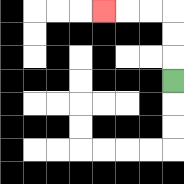{'start': '[7, 3]', 'end': '[4, 0]', 'path_directions': 'U,U,U,L,L,L', 'path_coordinates': '[[7, 3], [7, 2], [7, 1], [7, 0], [6, 0], [5, 0], [4, 0]]'}